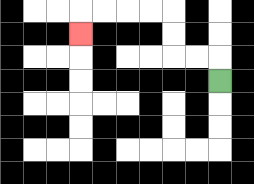{'start': '[9, 3]', 'end': '[3, 1]', 'path_directions': 'U,L,L,U,U,L,L,L,L,D', 'path_coordinates': '[[9, 3], [9, 2], [8, 2], [7, 2], [7, 1], [7, 0], [6, 0], [5, 0], [4, 0], [3, 0], [3, 1]]'}